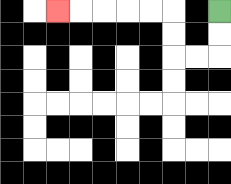{'start': '[9, 0]', 'end': '[2, 0]', 'path_directions': 'D,D,L,L,U,U,L,L,L,L,L', 'path_coordinates': '[[9, 0], [9, 1], [9, 2], [8, 2], [7, 2], [7, 1], [7, 0], [6, 0], [5, 0], [4, 0], [3, 0], [2, 0]]'}